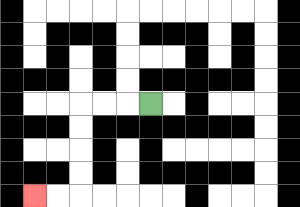{'start': '[6, 4]', 'end': '[1, 8]', 'path_directions': 'L,L,L,D,D,D,D,L,L', 'path_coordinates': '[[6, 4], [5, 4], [4, 4], [3, 4], [3, 5], [3, 6], [3, 7], [3, 8], [2, 8], [1, 8]]'}